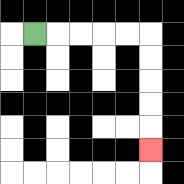{'start': '[1, 1]', 'end': '[6, 6]', 'path_directions': 'R,R,R,R,R,D,D,D,D,D', 'path_coordinates': '[[1, 1], [2, 1], [3, 1], [4, 1], [5, 1], [6, 1], [6, 2], [6, 3], [6, 4], [6, 5], [6, 6]]'}